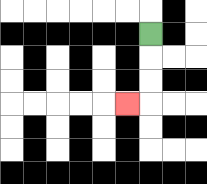{'start': '[6, 1]', 'end': '[5, 4]', 'path_directions': 'D,D,D,L', 'path_coordinates': '[[6, 1], [6, 2], [6, 3], [6, 4], [5, 4]]'}